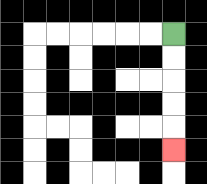{'start': '[7, 1]', 'end': '[7, 6]', 'path_directions': 'D,D,D,D,D', 'path_coordinates': '[[7, 1], [7, 2], [7, 3], [7, 4], [7, 5], [7, 6]]'}